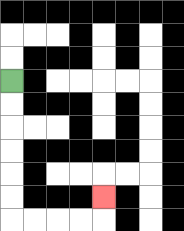{'start': '[0, 3]', 'end': '[4, 8]', 'path_directions': 'D,D,D,D,D,D,R,R,R,R,U', 'path_coordinates': '[[0, 3], [0, 4], [0, 5], [0, 6], [0, 7], [0, 8], [0, 9], [1, 9], [2, 9], [3, 9], [4, 9], [4, 8]]'}